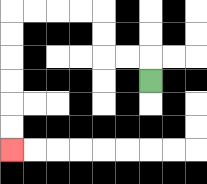{'start': '[6, 3]', 'end': '[0, 6]', 'path_directions': 'U,L,L,U,U,L,L,L,L,D,D,D,D,D,D', 'path_coordinates': '[[6, 3], [6, 2], [5, 2], [4, 2], [4, 1], [4, 0], [3, 0], [2, 0], [1, 0], [0, 0], [0, 1], [0, 2], [0, 3], [0, 4], [0, 5], [0, 6]]'}